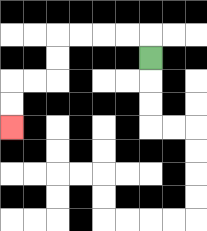{'start': '[6, 2]', 'end': '[0, 5]', 'path_directions': 'U,L,L,L,L,D,D,L,L,D,D', 'path_coordinates': '[[6, 2], [6, 1], [5, 1], [4, 1], [3, 1], [2, 1], [2, 2], [2, 3], [1, 3], [0, 3], [0, 4], [0, 5]]'}